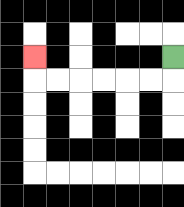{'start': '[7, 2]', 'end': '[1, 2]', 'path_directions': 'D,L,L,L,L,L,L,U', 'path_coordinates': '[[7, 2], [7, 3], [6, 3], [5, 3], [4, 3], [3, 3], [2, 3], [1, 3], [1, 2]]'}